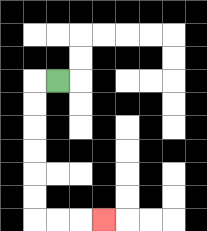{'start': '[2, 3]', 'end': '[4, 9]', 'path_directions': 'L,D,D,D,D,D,D,R,R,R', 'path_coordinates': '[[2, 3], [1, 3], [1, 4], [1, 5], [1, 6], [1, 7], [1, 8], [1, 9], [2, 9], [3, 9], [4, 9]]'}